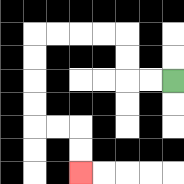{'start': '[7, 3]', 'end': '[3, 7]', 'path_directions': 'L,L,U,U,L,L,L,L,D,D,D,D,R,R,D,D', 'path_coordinates': '[[7, 3], [6, 3], [5, 3], [5, 2], [5, 1], [4, 1], [3, 1], [2, 1], [1, 1], [1, 2], [1, 3], [1, 4], [1, 5], [2, 5], [3, 5], [3, 6], [3, 7]]'}